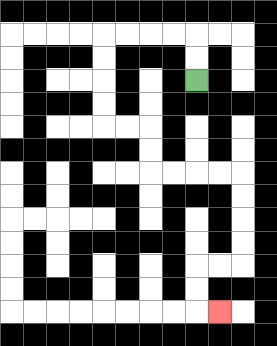{'start': '[8, 3]', 'end': '[9, 13]', 'path_directions': 'U,U,L,L,L,L,D,D,D,D,R,R,D,D,R,R,R,R,D,D,D,D,L,L,D,D,R', 'path_coordinates': '[[8, 3], [8, 2], [8, 1], [7, 1], [6, 1], [5, 1], [4, 1], [4, 2], [4, 3], [4, 4], [4, 5], [5, 5], [6, 5], [6, 6], [6, 7], [7, 7], [8, 7], [9, 7], [10, 7], [10, 8], [10, 9], [10, 10], [10, 11], [9, 11], [8, 11], [8, 12], [8, 13], [9, 13]]'}